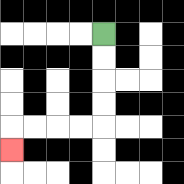{'start': '[4, 1]', 'end': '[0, 6]', 'path_directions': 'D,D,D,D,L,L,L,L,D', 'path_coordinates': '[[4, 1], [4, 2], [4, 3], [4, 4], [4, 5], [3, 5], [2, 5], [1, 5], [0, 5], [0, 6]]'}